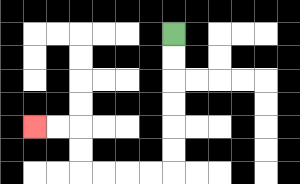{'start': '[7, 1]', 'end': '[1, 5]', 'path_directions': 'D,D,D,D,D,D,L,L,L,L,U,U,L,L', 'path_coordinates': '[[7, 1], [7, 2], [7, 3], [7, 4], [7, 5], [7, 6], [7, 7], [6, 7], [5, 7], [4, 7], [3, 7], [3, 6], [3, 5], [2, 5], [1, 5]]'}